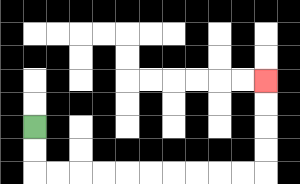{'start': '[1, 5]', 'end': '[11, 3]', 'path_directions': 'D,D,R,R,R,R,R,R,R,R,R,R,U,U,U,U', 'path_coordinates': '[[1, 5], [1, 6], [1, 7], [2, 7], [3, 7], [4, 7], [5, 7], [6, 7], [7, 7], [8, 7], [9, 7], [10, 7], [11, 7], [11, 6], [11, 5], [11, 4], [11, 3]]'}